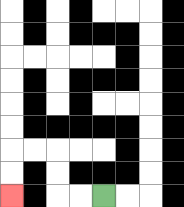{'start': '[4, 8]', 'end': '[0, 8]', 'path_directions': 'L,L,U,U,L,L,D,D', 'path_coordinates': '[[4, 8], [3, 8], [2, 8], [2, 7], [2, 6], [1, 6], [0, 6], [0, 7], [0, 8]]'}